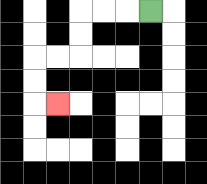{'start': '[6, 0]', 'end': '[2, 4]', 'path_directions': 'L,L,L,D,D,L,L,D,D,R', 'path_coordinates': '[[6, 0], [5, 0], [4, 0], [3, 0], [3, 1], [3, 2], [2, 2], [1, 2], [1, 3], [1, 4], [2, 4]]'}